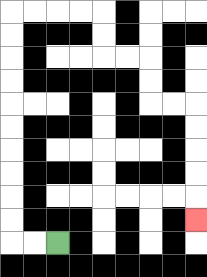{'start': '[2, 10]', 'end': '[8, 9]', 'path_directions': 'L,L,U,U,U,U,U,U,U,U,U,U,R,R,R,R,D,D,R,R,D,D,R,R,D,D,D,D,D', 'path_coordinates': '[[2, 10], [1, 10], [0, 10], [0, 9], [0, 8], [0, 7], [0, 6], [0, 5], [0, 4], [0, 3], [0, 2], [0, 1], [0, 0], [1, 0], [2, 0], [3, 0], [4, 0], [4, 1], [4, 2], [5, 2], [6, 2], [6, 3], [6, 4], [7, 4], [8, 4], [8, 5], [8, 6], [8, 7], [8, 8], [8, 9]]'}